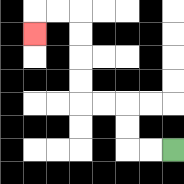{'start': '[7, 6]', 'end': '[1, 1]', 'path_directions': 'L,L,U,U,L,L,U,U,U,U,L,L,D', 'path_coordinates': '[[7, 6], [6, 6], [5, 6], [5, 5], [5, 4], [4, 4], [3, 4], [3, 3], [3, 2], [3, 1], [3, 0], [2, 0], [1, 0], [1, 1]]'}